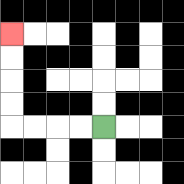{'start': '[4, 5]', 'end': '[0, 1]', 'path_directions': 'L,L,L,L,U,U,U,U', 'path_coordinates': '[[4, 5], [3, 5], [2, 5], [1, 5], [0, 5], [0, 4], [0, 3], [0, 2], [0, 1]]'}